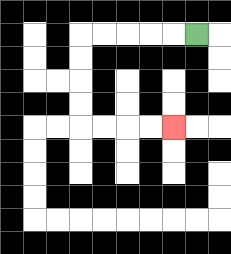{'start': '[8, 1]', 'end': '[7, 5]', 'path_directions': 'L,L,L,L,L,D,D,D,D,R,R,R,R', 'path_coordinates': '[[8, 1], [7, 1], [6, 1], [5, 1], [4, 1], [3, 1], [3, 2], [3, 3], [3, 4], [3, 5], [4, 5], [5, 5], [6, 5], [7, 5]]'}